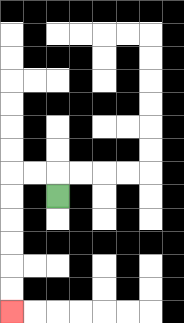{'start': '[2, 8]', 'end': '[0, 13]', 'path_directions': 'U,L,L,D,D,D,D,D,D', 'path_coordinates': '[[2, 8], [2, 7], [1, 7], [0, 7], [0, 8], [0, 9], [0, 10], [0, 11], [0, 12], [0, 13]]'}